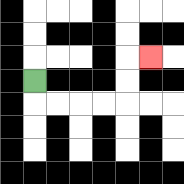{'start': '[1, 3]', 'end': '[6, 2]', 'path_directions': 'D,R,R,R,R,U,U,R', 'path_coordinates': '[[1, 3], [1, 4], [2, 4], [3, 4], [4, 4], [5, 4], [5, 3], [5, 2], [6, 2]]'}